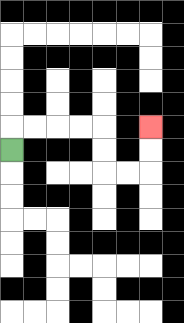{'start': '[0, 6]', 'end': '[6, 5]', 'path_directions': 'U,R,R,R,R,D,D,R,R,U,U', 'path_coordinates': '[[0, 6], [0, 5], [1, 5], [2, 5], [3, 5], [4, 5], [4, 6], [4, 7], [5, 7], [6, 7], [6, 6], [6, 5]]'}